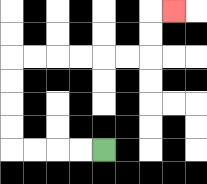{'start': '[4, 6]', 'end': '[7, 0]', 'path_directions': 'L,L,L,L,U,U,U,U,R,R,R,R,R,R,U,U,R', 'path_coordinates': '[[4, 6], [3, 6], [2, 6], [1, 6], [0, 6], [0, 5], [0, 4], [0, 3], [0, 2], [1, 2], [2, 2], [3, 2], [4, 2], [5, 2], [6, 2], [6, 1], [6, 0], [7, 0]]'}